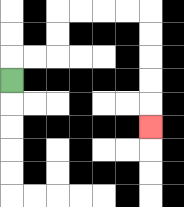{'start': '[0, 3]', 'end': '[6, 5]', 'path_directions': 'U,R,R,U,U,R,R,R,R,D,D,D,D,D', 'path_coordinates': '[[0, 3], [0, 2], [1, 2], [2, 2], [2, 1], [2, 0], [3, 0], [4, 0], [5, 0], [6, 0], [6, 1], [6, 2], [6, 3], [6, 4], [6, 5]]'}